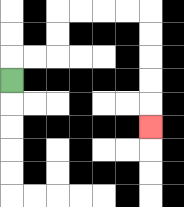{'start': '[0, 3]', 'end': '[6, 5]', 'path_directions': 'U,R,R,U,U,R,R,R,R,D,D,D,D,D', 'path_coordinates': '[[0, 3], [0, 2], [1, 2], [2, 2], [2, 1], [2, 0], [3, 0], [4, 0], [5, 0], [6, 0], [6, 1], [6, 2], [6, 3], [6, 4], [6, 5]]'}